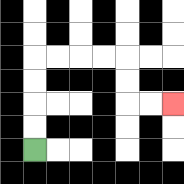{'start': '[1, 6]', 'end': '[7, 4]', 'path_directions': 'U,U,U,U,R,R,R,R,D,D,R,R', 'path_coordinates': '[[1, 6], [1, 5], [1, 4], [1, 3], [1, 2], [2, 2], [3, 2], [4, 2], [5, 2], [5, 3], [5, 4], [6, 4], [7, 4]]'}